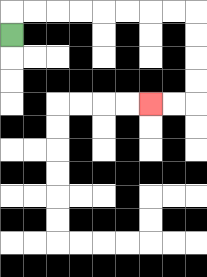{'start': '[0, 1]', 'end': '[6, 4]', 'path_directions': 'U,R,R,R,R,R,R,R,R,D,D,D,D,L,L', 'path_coordinates': '[[0, 1], [0, 0], [1, 0], [2, 0], [3, 0], [4, 0], [5, 0], [6, 0], [7, 0], [8, 0], [8, 1], [8, 2], [8, 3], [8, 4], [7, 4], [6, 4]]'}